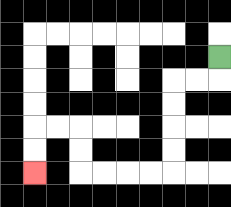{'start': '[9, 2]', 'end': '[1, 7]', 'path_directions': 'D,L,L,D,D,D,D,L,L,L,L,U,U,L,L,D,D', 'path_coordinates': '[[9, 2], [9, 3], [8, 3], [7, 3], [7, 4], [7, 5], [7, 6], [7, 7], [6, 7], [5, 7], [4, 7], [3, 7], [3, 6], [3, 5], [2, 5], [1, 5], [1, 6], [1, 7]]'}